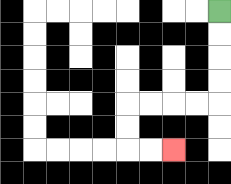{'start': '[9, 0]', 'end': '[7, 6]', 'path_directions': 'D,D,D,D,L,L,L,L,D,D,R,R', 'path_coordinates': '[[9, 0], [9, 1], [9, 2], [9, 3], [9, 4], [8, 4], [7, 4], [6, 4], [5, 4], [5, 5], [5, 6], [6, 6], [7, 6]]'}